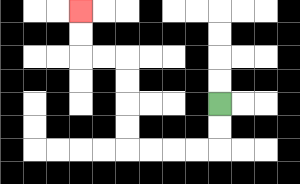{'start': '[9, 4]', 'end': '[3, 0]', 'path_directions': 'D,D,L,L,L,L,U,U,U,U,L,L,U,U', 'path_coordinates': '[[9, 4], [9, 5], [9, 6], [8, 6], [7, 6], [6, 6], [5, 6], [5, 5], [5, 4], [5, 3], [5, 2], [4, 2], [3, 2], [3, 1], [3, 0]]'}